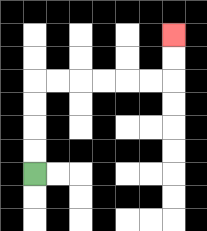{'start': '[1, 7]', 'end': '[7, 1]', 'path_directions': 'U,U,U,U,R,R,R,R,R,R,U,U', 'path_coordinates': '[[1, 7], [1, 6], [1, 5], [1, 4], [1, 3], [2, 3], [3, 3], [4, 3], [5, 3], [6, 3], [7, 3], [7, 2], [7, 1]]'}